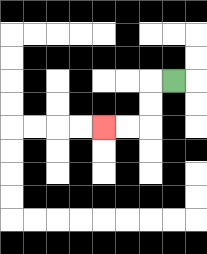{'start': '[7, 3]', 'end': '[4, 5]', 'path_directions': 'L,D,D,L,L', 'path_coordinates': '[[7, 3], [6, 3], [6, 4], [6, 5], [5, 5], [4, 5]]'}